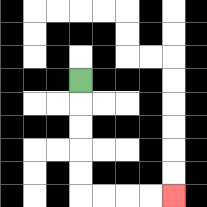{'start': '[3, 3]', 'end': '[7, 8]', 'path_directions': 'D,D,D,D,D,R,R,R,R', 'path_coordinates': '[[3, 3], [3, 4], [3, 5], [3, 6], [3, 7], [3, 8], [4, 8], [5, 8], [6, 8], [7, 8]]'}